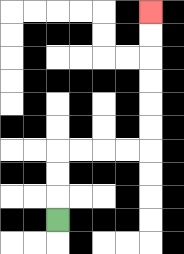{'start': '[2, 9]', 'end': '[6, 0]', 'path_directions': 'U,U,U,R,R,R,R,U,U,U,U,U,U', 'path_coordinates': '[[2, 9], [2, 8], [2, 7], [2, 6], [3, 6], [4, 6], [5, 6], [6, 6], [6, 5], [6, 4], [6, 3], [6, 2], [6, 1], [6, 0]]'}